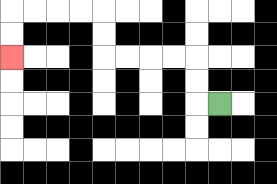{'start': '[9, 4]', 'end': '[0, 2]', 'path_directions': 'L,U,U,L,L,L,L,U,U,L,L,L,L,D,D', 'path_coordinates': '[[9, 4], [8, 4], [8, 3], [8, 2], [7, 2], [6, 2], [5, 2], [4, 2], [4, 1], [4, 0], [3, 0], [2, 0], [1, 0], [0, 0], [0, 1], [0, 2]]'}